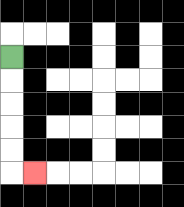{'start': '[0, 2]', 'end': '[1, 7]', 'path_directions': 'D,D,D,D,D,R', 'path_coordinates': '[[0, 2], [0, 3], [0, 4], [0, 5], [0, 6], [0, 7], [1, 7]]'}